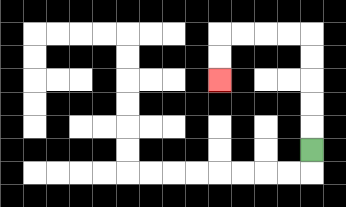{'start': '[13, 6]', 'end': '[9, 3]', 'path_directions': 'U,U,U,U,U,L,L,L,L,D,D', 'path_coordinates': '[[13, 6], [13, 5], [13, 4], [13, 3], [13, 2], [13, 1], [12, 1], [11, 1], [10, 1], [9, 1], [9, 2], [9, 3]]'}